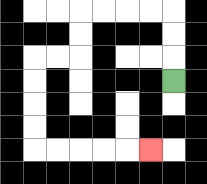{'start': '[7, 3]', 'end': '[6, 6]', 'path_directions': 'U,U,U,L,L,L,L,D,D,L,L,D,D,D,D,R,R,R,R,R', 'path_coordinates': '[[7, 3], [7, 2], [7, 1], [7, 0], [6, 0], [5, 0], [4, 0], [3, 0], [3, 1], [3, 2], [2, 2], [1, 2], [1, 3], [1, 4], [1, 5], [1, 6], [2, 6], [3, 6], [4, 6], [5, 6], [6, 6]]'}